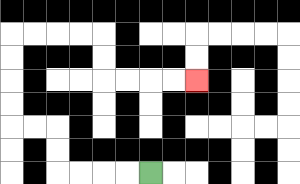{'start': '[6, 7]', 'end': '[8, 3]', 'path_directions': 'L,L,L,L,U,U,L,L,U,U,U,U,R,R,R,R,D,D,R,R,R,R', 'path_coordinates': '[[6, 7], [5, 7], [4, 7], [3, 7], [2, 7], [2, 6], [2, 5], [1, 5], [0, 5], [0, 4], [0, 3], [0, 2], [0, 1], [1, 1], [2, 1], [3, 1], [4, 1], [4, 2], [4, 3], [5, 3], [6, 3], [7, 3], [8, 3]]'}